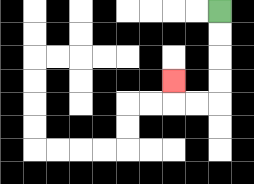{'start': '[9, 0]', 'end': '[7, 3]', 'path_directions': 'D,D,D,D,L,L,U', 'path_coordinates': '[[9, 0], [9, 1], [9, 2], [9, 3], [9, 4], [8, 4], [7, 4], [7, 3]]'}